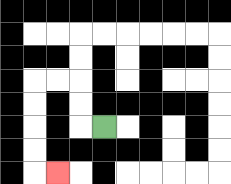{'start': '[4, 5]', 'end': '[2, 7]', 'path_directions': 'L,U,U,L,L,D,D,D,D,R', 'path_coordinates': '[[4, 5], [3, 5], [3, 4], [3, 3], [2, 3], [1, 3], [1, 4], [1, 5], [1, 6], [1, 7], [2, 7]]'}